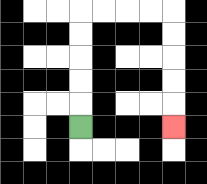{'start': '[3, 5]', 'end': '[7, 5]', 'path_directions': 'U,U,U,U,U,R,R,R,R,D,D,D,D,D', 'path_coordinates': '[[3, 5], [3, 4], [3, 3], [3, 2], [3, 1], [3, 0], [4, 0], [5, 0], [6, 0], [7, 0], [7, 1], [7, 2], [7, 3], [7, 4], [7, 5]]'}